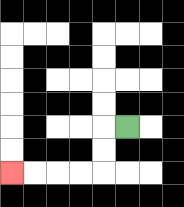{'start': '[5, 5]', 'end': '[0, 7]', 'path_directions': 'L,D,D,L,L,L,L', 'path_coordinates': '[[5, 5], [4, 5], [4, 6], [4, 7], [3, 7], [2, 7], [1, 7], [0, 7]]'}